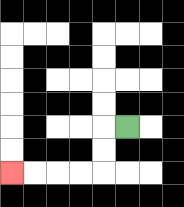{'start': '[5, 5]', 'end': '[0, 7]', 'path_directions': 'L,D,D,L,L,L,L', 'path_coordinates': '[[5, 5], [4, 5], [4, 6], [4, 7], [3, 7], [2, 7], [1, 7], [0, 7]]'}